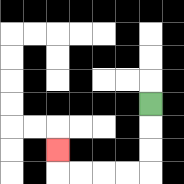{'start': '[6, 4]', 'end': '[2, 6]', 'path_directions': 'D,D,D,L,L,L,L,U', 'path_coordinates': '[[6, 4], [6, 5], [6, 6], [6, 7], [5, 7], [4, 7], [3, 7], [2, 7], [2, 6]]'}